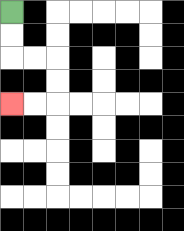{'start': '[0, 0]', 'end': '[0, 4]', 'path_directions': 'D,D,R,R,D,D,L,L', 'path_coordinates': '[[0, 0], [0, 1], [0, 2], [1, 2], [2, 2], [2, 3], [2, 4], [1, 4], [0, 4]]'}